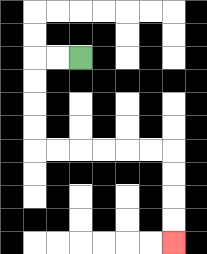{'start': '[3, 2]', 'end': '[7, 10]', 'path_directions': 'L,L,D,D,D,D,R,R,R,R,R,R,D,D,D,D', 'path_coordinates': '[[3, 2], [2, 2], [1, 2], [1, 3], [1, 4], [1, 5], [1, 6], [2, 6], [3, 6], [4, 6], [5, 6], [6, 6], [7, 6], [7, 7], [7, 8], [7, 9], [7, 10]]'}